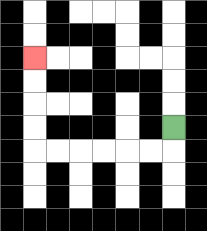{'start': '[7, 5]', 'end': '[1, 2]', 'path_directions': 'D,L,L,L,L,L,L,U,U,U,U', 'path_coordinates': '[[7, 5], [7, 6], [6, 6], [5, 6], [4, 6], [3, 6], [2, 6], [1, 6], [1, 5], [1, 4], [1, 3], [1, 2]]'}